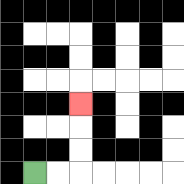{'start': '[1, 7]', 'end': '[3, 4]', 'path_directions': 'R,R,U,U,U', 'path_coordinates': '[[1, 7], [2, 7], [3, 7], [3, 6], [3, 5], [3, 4]]'}